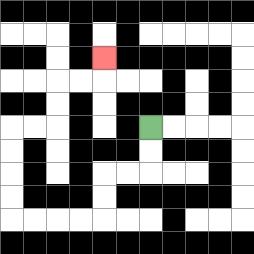{'start': '[6, 5]', 'end': '[4, 2]', 'path_directions': 'D,D,L,L,D,D,L,L,L,L,U,U,U,U,R,R,U,U,R,R,U', 'path_coordinates': '[[6, 5], [6, 6], [6, 7], [5, 7], [4, 7], [4, 8], [4, 9], [3, 9], [2, 9], [1, 9], [0, 9], [0, 8], [0, 7], [0, 6], [0, 5], [1, 5], [2, 5], [2, 4], [2, 3], [3, 3], [4, 3], [4, 2]]'}